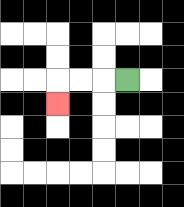{'start': '[5, 3]', 'end': '[2, 4]', 'path_directions': 'L,L,L,D', 'path_coordinates': '[[5, 3], [4, 3], [3, 3], [2, 3], [2, 4]]'}